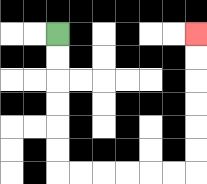{'start': '[2, 1]', 'end': '[8, 1]', 'path_directions': 'D,D,D,D,D,D,R,R,R,R,R,R,U,U,U,U,U,U', 'path_coordinates': '[[2, 1], [2, 2], [2, 3], [2, 4], [2, 5], [2, 6], [2, 7], [3, 7], [4, 7], [5, 7], [6, 7], [7, 7], [8, 7], [8, 6], [8, 5], [8, 4], [8, 3], [8, 2], [8, 1]]'}